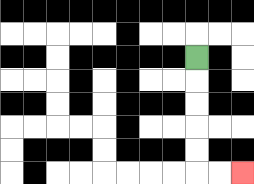{'start': '[8, 2]', 'end': '[10, 7]', 'path_directions': 'D,D,D,D,D,R,R', 'path_coordinates': '[[8, 2], [8, 3], [8, 4], [8, 5], [8, 6], [8, 7], [9, 7], [10, 7]]'}